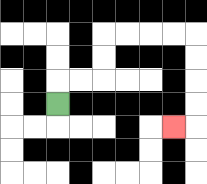{'start': '[2, 4]', 'end': '[7, 5]', 'path_directions': 'U,R,R,U,U,R,R,R,R,D,D,D,D,L', 'path_coordinates': '[[2, 4], [2, 3], [3, 3], [4, 3], [4, 2], [4, 1], [5, 1], [6, 1], [7, 1], [8, 1], [8, 2], [8, 3], [8, 4], [8, 5], [7, 5]]'}